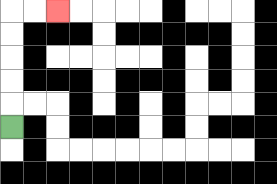{'start': '[0, 5]', 'end': '[2, 0]', 'path_directions': 'U,U,U,U,U,R,R', 'path_coordinates': '[[0, 5], [0, 4], [0, 3], [0, 2], [0, 1], [0, 0], [1, 0], [2, 0]]'}